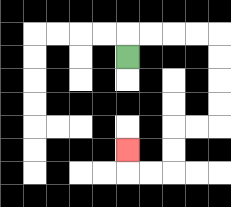{'start': '[5, 2]', 'end': '[5, 6]', 'path_directions': 'U,R,R,R,R,D,D,D,D,L,L,D,D,L,L,U', 'path_coordinates': '[[5, 2], [5, 1], [6, 1], [7, 1], [8, 1], [9, 1], [9, 2], [9, 3], [9, 4], [9, 5], [8, 5], [7, 5], [7, 6], [7, 7], [6, 7], [5, 7], [5, 6]]'}